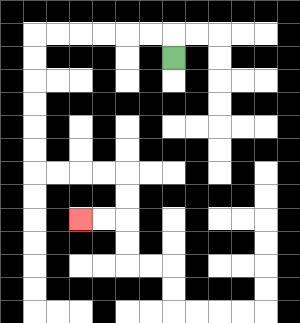{'start': '[7, 2]', 'end': '[3, 9]', 'path_directions': 'U,L,L,L,L,L,L,D,D,D,D,D,D,R,R,R,R,D,D,L,L', 'path_coordinates': '[[7, 2], [7, 1], [6, 1], [5, 1], [4, 1], [3, 1], [2, 1], [1, 1], [1, 2], [1, 3], [1, 4], [1, 5], [1, 6], [1, 7], [2, 7], [3, 7], [4, 7], [5, 7], [5, 8], [5, 9], [4, 9], [3, 9]]'}